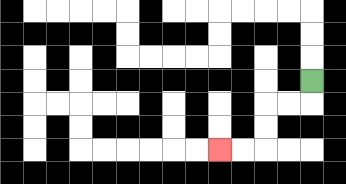{'start': '[13, 3]', 'end': '[9, 6]', 'path_directions': 'D,L,L,D,D,L,L', 'path_coordinates': '[[13, 3], [13, 4], [12, 4], [11, 4], [11, 5], [11, 6], [10, 6], [9, 6]]'}